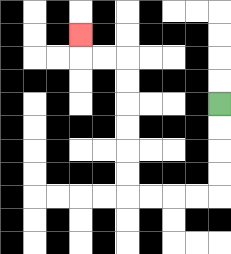{'start': '[9, 4]', 'end': '[3, 1]', 'path_directions': 'D,D,D,D,L,L,L,L,U,U,U,U,U,U,L,L,U', 'path_coordinates': '[[9, 4], [9, 5], [9, 6], [9, 7], [9, 8], [8, 8], [7, 8], [6, 8], [5, 8], [5, 7], [5, 6], [5, 5], [5, 4], [5, 3], [5, 2], [4, 2], [3, 2], [3, 1]]'}